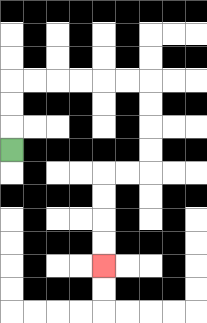{'start': '[0, 6]', 'end': '[4, 11]', 'path_directions': 'U,U,U,R,R,R,R,R,R,D,D,D,D,L,L,D,D,D,D', 'path_coordinates': '[[0, 6], [0, 5], [0, 4], [0, 3], [1, 3], [2, 3], [3, 3], [4, 3], [5, 3], [6, 3], [6, 4], [6, 5], [6, 6], [6, 7], [5, 7], [4, 7], [4, 8], [4, 9], [4, 10], [4, 11]]'}